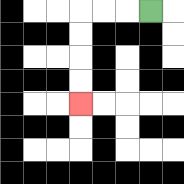{'start': '[6, 0]', 'end': '[3, 4]', 'path_directions': 'L,L,L,D,D,D,D', 'path_coordinates': '[[6, 0], [5, 0], [4, 0], [3, 0], [3, 1], [3, 2], [3, 3], [3, 4]]'}